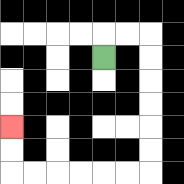{'start': '[4, 2]', 'end': '[0, 5]', 'path_directions': 'U,R,R,D,D,D,D,D,D,L,L,L,L,L,L,U,U', 'path_coordinates': '[[4, 2], [4, 1], [5, 1], [6, 1], [6, 2], [6, 3], [6, 4], [6, 5], [6, 6], [6, 7], [5, 7], [4, 7], [3, 7], [2, 7], [1, 7], [0, 7], [0, 6], [0, 5]]'}